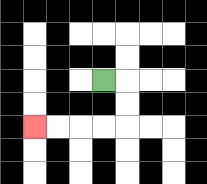{'start': '[4, 3]', 'end': '[1, 5]', 'path_directions': 'R,D,D,L,L,L,L', 'path_coordinates': '[[4, 3], [5, 3], [5, 4], [5, 5], [4, 5], [3, 5], [2, 5], [1, 5]]'}